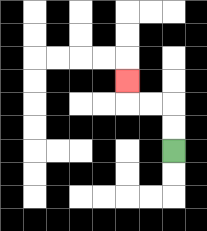{'start': '[7, 6]', 'end': '[5, 3]', 'path_directions': 'U,U,L,L,U', 'path_coordinates': '[[7, 6], [7, 5], [7, 4], [6, 4], [5, 4], [5, 3]]'}